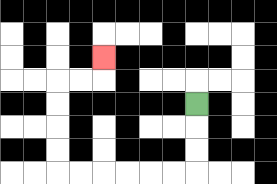{'start': '[8, 4]', 'end': '[4, 2]', 'path_directions': 'D,D,D,L,L,L,L,L,L,U,U,U,U,R,R,U', 'path_coordinates': '[[8, 4], [8, 5], [8, 6], [8, 7], [7, 7], [6, 7], [5, 7], [4, 7], [3, 7], [2, 7], [2, 6], [2, 5], [2, 4], [2, 3], [3, 3], [4, 3], [4, 2]]'}